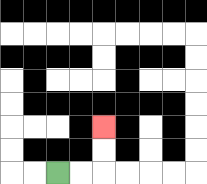{'start': '[2, 7]', 'end': '[4, 5]', 'path_directions': 'R,R,U,U', 'path_coordinates': '[[2, 7], [3, 7], [4, 7], [4, 6], [4, 5]]'}